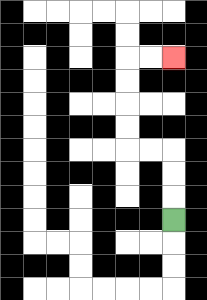{'start': '[7, 9]', 'end': '[7, 2]', 'path_directions': 'U,U,U,L,L,U,U,U,U,R,R', 'path_coordinates': '[[7, 9], [7, 8], [7, 7], [7, 6], [6, 6], [5, 6], [5, 5], [5, 4], [5, 3], [5, 2], [6, 2], [7, 2]]'}